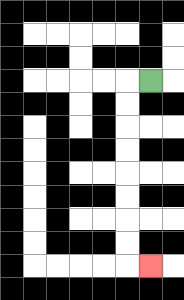{'start': '[6, 3]', 'end': '[6, 11]', 'path_directions': 'L,D,D,D,D,D,D,D,D,R', 'path_coordinates': '[[6, 3], [5, 3], [5, 4], [5, 5], [5, 6], [5, 7], [5, 8], [5, 9], [5, 10], [5, 11], [6, 11]]'}